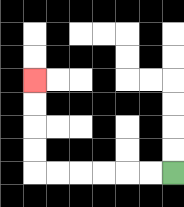{'start': '[7, 7]', 'end': '[1, 3]', 'path_directions': 'L,L,L,L,L,L,U,U,U,U', 'path_coordinates': '[[7, 7], [6, 7], [5, 7], [4, 7], [3, 7], [2, 7], [1, 7], [1, 6], [1, 5], [1, 4], [1, 3]]'}